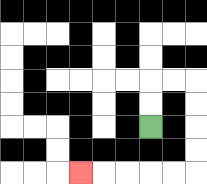{'start': '[6, 5]', 'end': '[3, 7]', 'path_directions': 'U,U,R,R,D,D,D,D,L,L,L,L,L', 'path_coordinates': '[[6, 5], [6, 4], [6, 3], [7, 3], [8, 3], [8, 4], [8, 5], [8, 6], [8, 7], [7, 7], [6, 7], [5, 7], [4, 7], [3, 7]]'}